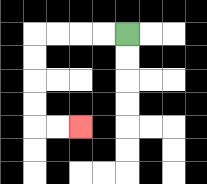{'start': '[5, 1]', 'end': '[3, 5]', 'path_directions': 'L,L,L,L,D,D,D,D,R,R', 'path_coordinates': '[[5, 1], [4, 1], [3, 1], [2, 1], [1, 1], [1, 2], [1, 3], [1, 4], [1, 5], [2, 5], [3, 5]]'}